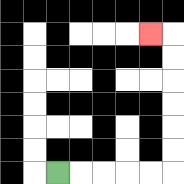{'start': '[2, 7]', 'end': '[6, 1]', 'path_directions': 'R,R,R,R,R,U,U,U,U,U,U,L', 'path_coordinates': '[[2, 7], [3, 7], [4, 7], [5, 7], [6, 7], [7, 7], [7, 6], [7, 5], [7, 4], [7, 3], [7, 2], [7, 1], [6, 1]]'}